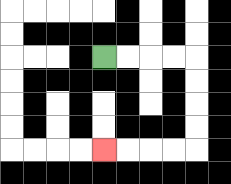{'start': '[4, 2]', 'end': '[4, 6]', 'path_directions': 'R,R,R,R,D,D,D,D,L,L,L,L', 'path_coordinates': '[[4, 2], [5, 2], [6, 2], [7, 2], [8, 2], [8, 3], [8, 4], [8, 5], [8, 6], [7, 6], [6, 6], [5, 6], [4, 6]]'}